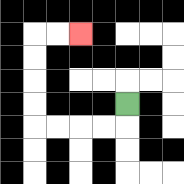{'start': '[5, 4]', 'end': '[3, 1]', 'path_directions': 'D,L,L,L,L,U,U,U,U,R,R', 'path_coordinates': '[[5, 4], [5, 5], [4, 5], [3, 5], [2, 5], [1, 5], [1, 4], [1, 3], [1, 2], [1, 1], [2, 1], [3, 1]]'}